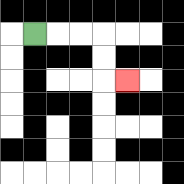{'start': '[1, 1]', 'end': '[5, 3]', 'path_directions': 'R,R,R,D,D,R', 'path_coordinates': '[[1, 1], [2, 1], [3, 1], [4, 1], [4, 2], [4, 3], [5, 3]]'}